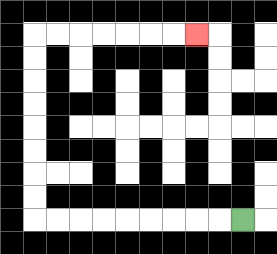{'start': '[10, 9]', 'end': '[8, 1]', 'path_directions': 'L,L,L,L,L,L,L,L,L,U,U,U,U,U,U,U,U,R,R,R,R,R,R,R', 'path_coordinates': '[[10, 9], [9, 9], [8, 9], [7, 9], [6, 9], [5, 9], [4, 9], [3, 9], [2, 9], [1, 9], [1, 8], [1, 7], [1, 6], [1, 5], [1, 4], [1, 3], [1, 2], [1, 1], [2, 1], [3, 1], [4, 1], [5, 1], [6, 1], [7, 1], [8, 1]]'}